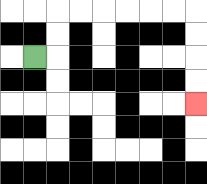{'start': '[1, 2]', 'end': '[8, 4]', 'path_directions': 'R,U,U,R,R,R,R,R,R,D,D,D,D', 'path_coordinates': '[[1, 2], [2, 2], [2, 1], [2, 0], [3, 0], [4, 0], [5, 0], [6, 0], [7, 0], [8, 0], [8, 1], [8, 2], [8, 3], [8, 4]]'}